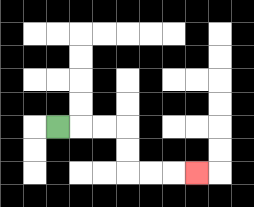{'start': '[2, 5]', 'end': '[8, 7]', 'path_directions': 'R,R,R,D,D,R,R,R', 'path_coordinates': '[[2, 5], [3, 5], [4, 5], [5, 5], [5, 6], [5, 7], [6, 7], [7, 7], [8, 7]]'}